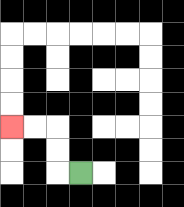{'start': '[3, 7]', 'end': '[0, 5]', 'path_directions': 'L,U,U,L,L', 'path_coordinates': '[[3, 7], [2, 7], [2, 6], [2, 5], [1, 5], [0, 5]]'}